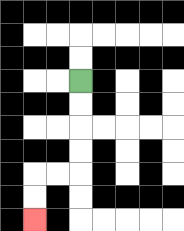{'start': '[3, 3]', 'end': '[1, 9]', 'path_directions': 'D,D,D,D,L,L,D,D', 'path_coordinates': '[[3, 3], [3, 4], [3, 5], [3, 6], [3, 7], [2, 7], [1, 7], [1, 8], [1, 9]]'}